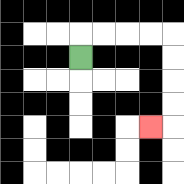{'start': '[3, 2]', 'end': '[6, 5]', 'path_directions': 'U,R,R,R,R,D,D,D,D,L', 'path_coordinates': '[[3, 2], [3, 1], [4, 1], [5, 1], [6, 1], [7, 1], [7, 2], [7, 3], [7, 4], [7, 5], [6, 5]]'}